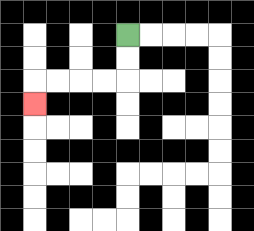{'start': '[5, 1]', 'end': '[1, 4]', 'path_directions': 'D,D,L,L,L,L,D', 'path_coordinates': '[[5, 1], [5, 2], [5, 3], [4, 3], [3, 3], [2, 3], [1, 3], [1, 4]]'}